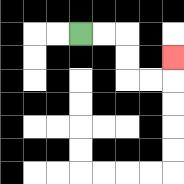{'start': '[3, 1]', 'end': '[7, 2]', 'path_directions': 'R,R,D,D,R,R,U', 'path_coordinates': '[[3, 1], [4, 1], [5, 1], [5, 2], [5, 3], [6, 3], [7, 3], [7, 2]]'}